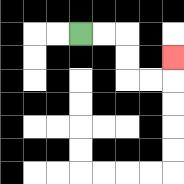{'start': '[3, 1]', 'end': '[7, 2]', 'path_directions': 'R,R,D,D,R,R,U', 'path_coordinates': '[[3, 1], [4, 1], [5, 1], [5, 2], [5, 3], [6, 3], [7, 3], [7, 2]]'}